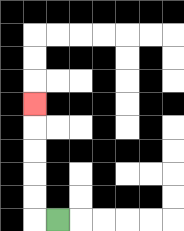{'start': '[2, 9]', 'end': '[1, 4]', 'path_directions': 'L,U,U,U,U,U', 'path_coordinates': '[[2, 9], [1, 9], [1, 8], [1, 7], [1, 6], [1, 5], [1, 4]]'}